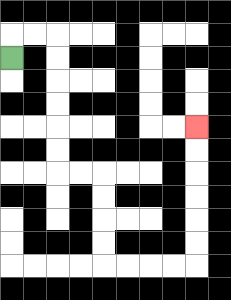{'start': '[0, 2]', 'end': '[8, 5]', 'path_directions': 'U,R,R,D,D,D,D,D,D,R,R,D,D,D,D,R,R,R,R,U,U,U,U,U,U', 'path_coordinates': '[[0, 2], [0, 1], [1, 1], [2, 1], [2, 2], [2, 3], [2, 4], [2, 5], [2, 6], [2, 7], [3, 7], [4, 7], [4, 8], [4, 9], [4, 10], [4, 11], [5, 11], [6, 11], [7, 11], [8, 11], [8, 10], [8, 9], [8, 8], [8, 7], [8, 6], [8, 5]]'}